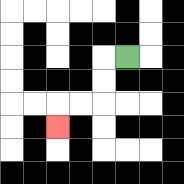{'start': '[5, 2]', 'end': '[2, 5]', 'path_directions': 'L,D,D,L,L,D', 'path_coordinates': '[[5, 2], [4, 2], [4, 3], [4, 4], [3, 4], [2, 4], [2, 5]]'}